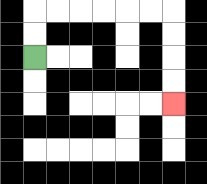{'start': '[1, 2]', 'end': '[7, 4]', 'path_directions': 'U,U,R,R,R,R,R,R,D,D,D,D', 'path_coordinates': '[[1, 2], [1, 1], [1, 0], [2, 0], [3, 0], [4, 0], [5, 0], [6, 0], [7, 0], [7, 1], [7, 2], [7, 3], [7, 4]]'}